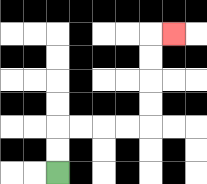{'start': '[2, 7]', 'end': '[7, 1]', 'path_directions': 'U,U,R,R,R,R,U,U,U,U,R', 'path_coordinates': '[[2, 7], [2, 6], [2, 5], [3, 5], [4, 5], [5, 5], [6, 5], [6, 4], [6, 3], [6, 2], [6, 1], [7, 1]]'}